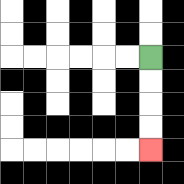{'start': '[6, 2]', 'end': '[6, 6]', 'path_directions': 'D,D,D,D', 'path_coordinates': '[[6, 2], [6, 3], [6, 4], [6, 5], [6, 6]]'}